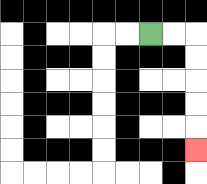{'start': '[6, 1]', 'end': '[8, 6]', 'path_directions': 'R,R,D,D,D,D,D', 'path_coordinates': '[[6, 1], [7, 1], [8, 1], [8, 2], [8, 3], [8, 4], [8, 5], [8, 6]]'}